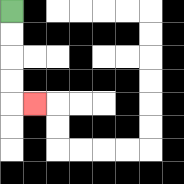{'start': '[0, 0]', 'end': '[1, 4]', 'path_directions': 'D,D,D,D,R', 'path_coordinates': '[[0, 0], [0, 1], [0, 2], [0, 3], [0, 4], [1, 4]]'}